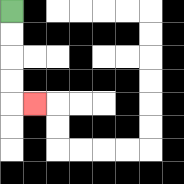{'start': '[0, 0]', 'end': '[1, 4]', 'path_directions': 'D,D,D,D,R', 'path_coordinates': '[[0, 0], [0, 1], [0, 2], [0, 3], [0, 4], [1, 4]]'}